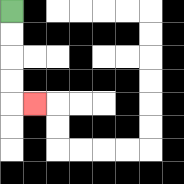{'start': '[0, 0]', 'end': '[1, 4]', 'path_directions': 'D,D,D,D,R', 'path_coordinates': '[[0, 0], [0, 1], [0, 2], [0, 3], [0, 4], [1, 4]]'}